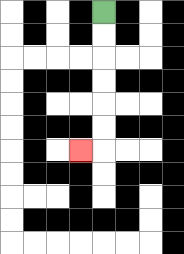{'start': '[4, 0]', 'end': '[3, 6]', 'path_directions': 'D,D,D,D,D,D,L', 'path_coordinates': '[[4, 0], [4, 1], [4, 2], [4, 3], [4, 4], [4, 5], [4, 6], [3, 6]]'}